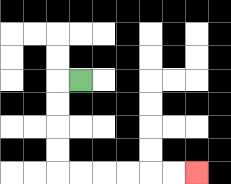{'start': '[3, 3]', 'end': '[8, 7]', 'path_directions': 'L,D,D,D,D,R,R,R,R,R,R', 'path_coordinates': '[[3, 3], [2, 3], [2, 4], [2, 5], [2, 6], [2, 7], [3, 7], [4, 7], [5, 7], [6, 7], [7, 7], [8, 7]]'}